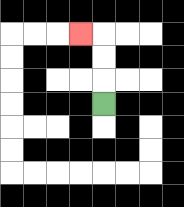{'start': '[4, 4]', 'end': '[3, 1]', 'path_directions': 'U,U,U,L', 'path_coordinates': '[[4, 4], [4, 3], [4, 2], [4, 1], [3, 1]]'}